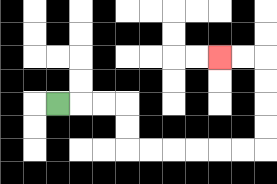{'start': '[2, 4]', 'end': '[9, 2]', 'path_directions': 'R,R,R,D,D,R,R,R,R,R,R,U,U,U,U,L,L', 'path_coordinates': '[[2, 4], [3, 4], [4, 4], [5, 4], [5, 5], [5, 6], [6, 6], [7, 6], [8, 6], [9, 6], [10, 6], [11, 6], [11, 5], [11, 4], [11, 3], [11, 2], [10, 2], [9, 2]]'}